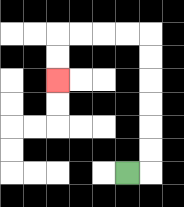{'start': '[5, 7]', 'end': '[2, 3]', 'path_directions': 'R,U,U,U,U,U,U,L,L,L,L,D,D', 'path_coordinates': '[[5, 7], [6, 7], [6, 6], [6, 5], [6, 4], [6, 3], [6, 2], [6, 1], [5, 1], [4, 1], [3, 1], [2, 1], [2, 2], [2, 3]]'}